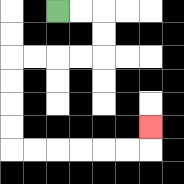{'start': '[2, 0]', 'end': '[6, 5]', 'path_directions': 'R,R,D,D,L,L,L,L,D,D,D,D,R,R,R,R,R,R,U', 'path_coordinates': '[[2, 0], [3, 0], [4, 0], [4, 1], [4, 2], [3, 2], [2, 2], [1, 2], [0, 2], [0, 3], [0, 4], [0, 5], [0, 6], [1, 6], [2, 6], [3, 6], [4, 6], [5, 6], [6, 6], [6, 5]]'}